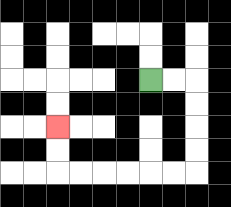{'start': '[6, 3]', 'end': '[2, 5]', 'path_directions': 'R,R,D,D,D,D,L,L,L,L,L,L,U,U', 'path_coordinates': '[[6, 3], [7, 3], [8, 3], [8, 4], [8, 5], [8, 6], [8, 7], [7, 7], [6, 7], [5, 7], [4, 7], [3, 7], [2, 7], [2, 6], [2, 5]]'}